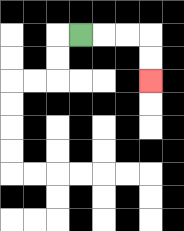{'start': '[3, 1]', 'end': '[6, 3]', 'path_directions': 'R,R,R,D,D', 'path_coordinates': '[[3, 1], [4, 1], [5, 1], [6, 1], [6, 2], [6, 3]]'}